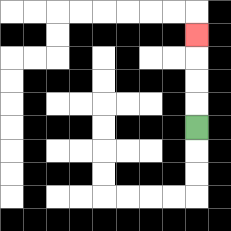{'start': '[8, 5]', 'end': '[8, 1]', 'path_directions': 'U,U,U,U', 'path_coordinates': '[[8, 5], [8, 4], [8, 3], [8, 2], [8, 1]]'}